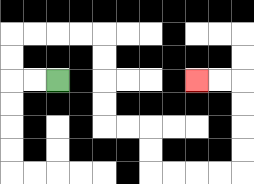{'start': '[2, 3]', 'end': '[8, 3]', 'path_directions': 'L,L,U,U,R,R,R,R,D,D,D,D,R,R,D,D,R,R,R,R,U,U,U,U,L,L', 'path_coordinates': '[[2, 3], [1, 3], [0, 3], [0, 2], [0, 1], [1, 1], [2, 1], [3, 1], [4, 1], [4, 2], [4, 3], [4, 4], [4, 5], [5, 5], [6, 5], [6, 6], [6, 7], [7, 7], [8, 7], [9, 7], [10, 7], [10, 6], [10, 5], [10, 4], [10, 3], [9, 3], [8, 3]]'}